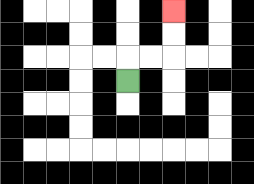{'start': '[5, 3]', 'end': '[7, 0]', 'path_directions': 'U,R,R,U,U', 'path_coordinates': '[[5, 3], [5, 2], [6, 2], [7, 2], [7, 1], [7, 0]]'}